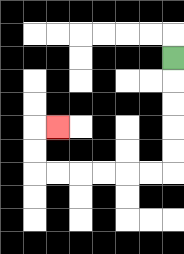{'start': '[7, 2]', 'end': '[2, 5]', 'path_directions': 'D,D,D,D,D,L,L,L,L,L,L,U,U,R', 'path_coordinates': '[[7, 2], [7, 3], [7, 4], [7, 5], [7, 6], [7, 7], [6, 7], [5, 7], [4, 7], [3, 7], [2, 7], [1, 7], [1, 6], [1, 5], [2, 5]]'}